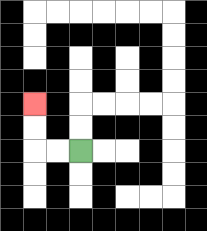{'start': '[3, 6]', 'end': '[1, 4]', 'path_directions': 'L,L,U,U', 'path_coordinates': '[[3, 6], [2, 6], [1, 6], [1, 5], [1, 4]]'}